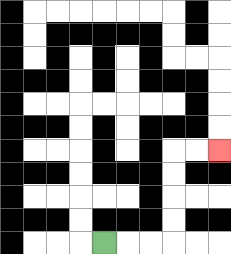{'start': '[4, 10]', 'end': '[9, 6]', 'path_directions': 'R,R,R,U,U,U,U,R,R', 'path_coordinates': '[[4, 10], [5, 10], [6, 10], [7, 10], [7, 9], [7, 8], [7, 7], [7, 6], [8, 6], [9, 6]]'}